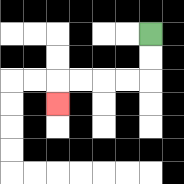{'start': '[6, 1]', 'end': '[2, 4]', 'path_directions': 'D,D,L,L,L,L,D', 'path_coordinates': '[[6, 1], [6, 2], [6, 3], [5, 3], [4, 3], [3, 3], [2, 3], [2, 4]]'}